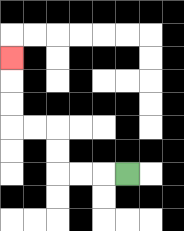{'start': '[5, 7]', 'end': '[0, 2]', 'path_directions': 'L,L,L,U,U,L,L,U,U,U', 'path_coordinates': '[[5, 7], [4, 7], [3, 7], [2, 7], [2, 6], [2, 5], [1, 5], [0, 5], [0, 4], [0, 3], [0, 2]]'}